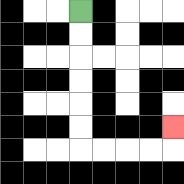{'start': '[3, 0]', 'end': '[7, 5]', 'path_directions': 'D,D,D,D,D,D,R,R,R,R,U', 'path_coordinates': '[[3, 0], [3, 1], [3, 2], [3, 3], [3, 4], [3, 5], [3, 6], [4, 6], [5, 6], [6, 6], [7, 6], [7, 5]]'}